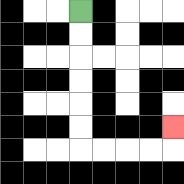{'start': '[3, 0]', 'end': '[7, 5]', 'path_directions': 'D,D,D,D,D,D,R,R,R,R,U', 'path_coordinates': '[[3, 0], [3, 1], [3, 2], [3, 3], [3, 4], [3, 5], [3, 6], [4, 6], [5, 6], [6, 6], [7, 6], [7, 5]]'}